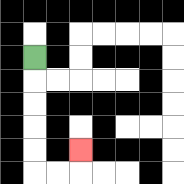{'start': '[1, 2]', 'end': '[3, 6]', 'path_directions': 'D,D,D,D,D,R,R,U', 'path_coordinates': '[[1, 2], [1, 3], [1, 4], [1, 5], [1, 6], [1, 7], [2, 7], [3, 7], [3, 6]]'}